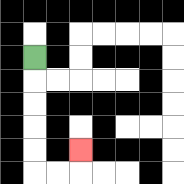{'start': '[1, 2]', 'end': '[3, 6]', 'path_directions': 'D,D,D,D,D,R,R,U', 'path_coordinates': '[[1, 2], [1, 3], [1, 4], [1, 5], [1, 6], [1, 7], [2, 7], [3, 7], [3, 6]]'}